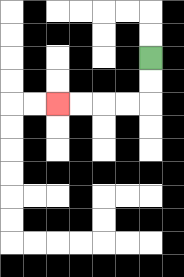{'start': '[6, 2]', 'end': '[2, 4]', 'path_directions': 'D,D,L,L,L,L', 'path_coordinates': '[[6, 2], [6, 3], [6, 4], [5, 4], [4, 4], [3, 4], [2, 4]]'}